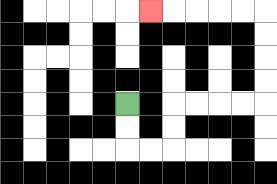{'start': '[5, 4]', 'end': '[6, 0]', 'path_directions': 'D,D,R,R,U,U,R,R,R,R,U,U,U,U,L,L,L,L,L', 'path_coordinates': '[[5, 4], [5, 5], [5, 6], [6, 6], [7, 6], [7, 5], [7, 4], [8, 4], [9, 4], [10, 4], [11, 4], [11, 3], [11, 2], [11, 1], [11, 0], [10, 0], [9, 0], [8, 0], [7, 0], [6, 0]]'}